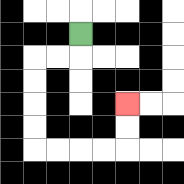{'start': '[3, 1]', 'end': '[5, 4]', 'path_directions': 'D,L,L,D,D,D,D,R,R,R,R,U,U', 'path_coordinates': '[[3, 1], [3, 2], [2, 2], [1, 2], [1, 3], [1, 4], [1, 5], [1, 6], [2, 6], [3, 6], [4, 6], [5, 6], [5, 5], [5, 4]]'}